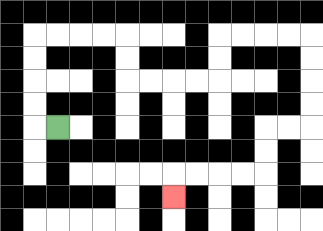{'start': '[2, 5]', 'end': '[7, 8]', 'path_directions': 'L,U,U,U,U,R,R,R,R,D,D,R,R,R,R,U,U,R,R,R,R,D,D,D,D,L,L,D,D,L,L,L,L,D', 'path_coordinates': '[[2, 5], [1, 5], [1, 4], [1, 3], [1, 2], [1, 1], [2, 1], [3, 1], [4, 1], [5, 1], [5, 2], [5, 3], [6, 3], [7, 3], [8, 3], [9, 3], [9, 2], [9, 1], [10, 1], [11, 1], [12, 1], [13, 1], [13, 2], [13, 3], [13, 4], [13, 5], [12, 5], [11, 5], [11, 6], [11, 7], [10, 7], [9, 7], [8, 7], [7, 7], [7, 8]]'}